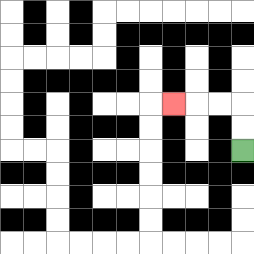{'start': '[10, 6]', 'end': '[7, 4]', 'path_directions': 'U,U,L,L,L', 'path_coordinates': '[[10, 6], [10, 5], [10, 4], [9, 4], [8, 4], [7, 4]]'}